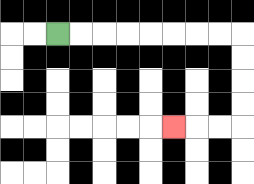{'start': '[2, 1]', 'end': '[7, 5]', 'path_directions': 'R,R,R,R,R,R,R,R,D,D,D,D,L,L,L', 'path_coordinates': '[[2, 1], [3, 1], [4, 1], [5, 1], [6, 1], [7, 1], [8, 1], [9, 1], [10, 1], [10, 2], [10, 3], [10, 4], [10, 5], [9, 5], [8, 5], [7, 5]]'}